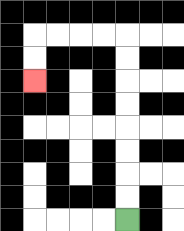{'start': '[5, 9]', 'end': '[1, 3]', 'path_directions': 'U,U,U,U,U,U,U,U,L,L,L,L,D,D', 'path_coordinates': '[[5, 9], [5, 8], [5, 7], [5, 6], [5, 5], [5, 4], [5, 3], [5, 2], [5, 1], [4, 1], [3, 1], [2, 1], [1, 1], [1, 2], [1, 3]]'}